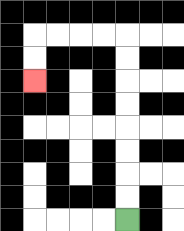{'start': '[5, 9]', 'end': '[1, 3]', 'path_directions': 'U,U,U,U,U,U,U,U,L,L,L,L,D,D', 'path_coordinates': '[[5, 9], [5, 8], [5, 7], [5, 6], [5, 5], [5, 4], [5, 3], [5, 2], [5, 1], [4, 1], [3, 1], [2, 1], [1, 1], [1, 2], [1, 3]]'}